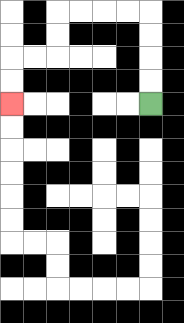{'start': '[6, 4]', 'end': '[0, 4]', 'path_directions': 'U,U,U,U,L,L,L,L,D,D,L,L,D,D', 'path_coordinates': '[[6, 4], [6, 3], [6, 2], [6, 1], [6, 0], [5, 0], [4, 0], [3, 0], [2, 0], [2, 1], [2, 2], [1, 2], [0, 2], [0, 3], [0, 4]]'}